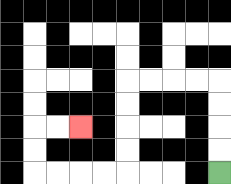{'start': '[9, 7]', 'end': '[3, 5]', 'path_directions': 'U,U,U,U,L,L,L,L,D,D,D,D,L,L,L,L,U,U,R,R', 'path_coordinates': '[[9, 7], [9, 6], [9, 5], [9, 4], [9, 3], [8, 3], [7, 3], [6, 3], [5, 3], [5, 4], [5, 5], [5, 6], [5, 7], [4, 7], [3, 7], [2, 7], [1, 7], [1, 6], [1, 5], [2, 5], [3, 5]]'}